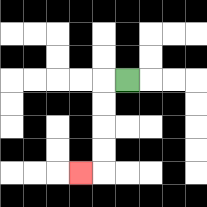{'start': '[5, 3]', 'end': '[3, 7]', 'path_directions': 'L,D,D,D,D,L', 'path_coordinates': '[[5, 3], [4, 3], [4, 4], [4, 5], [4, 6], [4, 7], [3, 7]]'}